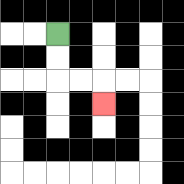{'start': '[2, 1]', 'end': '[4, 4]', 'path_directions': 'D,D,R,R,D', 'path_coordinates': '[[2, 1], [2, 2], [2, 3], [3, 3], [4, 3], [4, 4]]'}